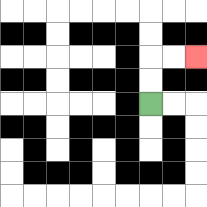{'start': '[6, 4]', 'end': '[8, 2]', 'path_directions': 'U,U,R,R', 'path_coordinates': '[[6, 4], [6, 3], [6, 2], [7, 2], [8, 2]]'}